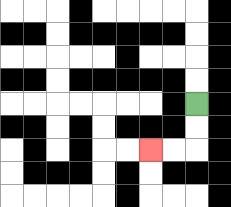{'start': '[8, 4]', 'end': '[6, 6]', 'path_directions': 'D,D,L,L', 'path_coordinates': '[[8, 4], [8, 5], [8, 6], [7, 6], [6, 6]]'}